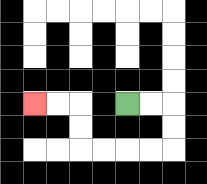{'start': '[5, 4]', 'end': '[1, 4]', 'path_directions': 'R,R,D,D,L,L,L,L,U,U,L,L', 'path_coordinates': '[[5, 4], [6, 4], [7, 4], [7, 5], [7, 6], [6, 6], [5, 6], [4, 6], [3, 6], [3, 5], [3, 4], [2, 4], [1, 4]]'}